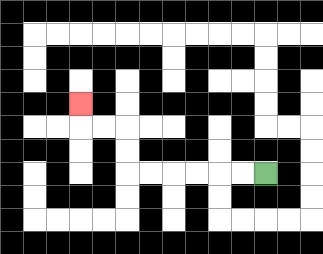{'start': '[11, 7]', 'end': '[3, 4]', 'path_directions': 'L,L,L,L,L,L,U,U,L,L,U', 'path_coordinates': '[[11, 7], [10, 7], [9, 7], [8, 7], [7, 7], [6, 7], [5, 7], [5, 6], [5, 5], [4, 5], [3, 5], [3, 4]]'}